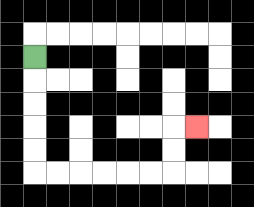{'start': '[1, 2]', 'end': '[8, 5]', 'path_directions': 'D,D,D,D,D,R,R,R,R,R,R,U,U,R', 'path_coordinates': '[[1, 2], [1, 3], [1, 4], [1, 5], [1, 6], [1, 7], [2, 7], [3, 7], [4, 7], [5, 7], [6, 7], [7, 7], [7, 6], [7, 5], [8, 5]]'}